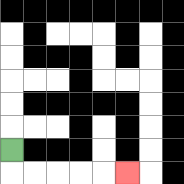{'start': '[0, 6]', 'end': '[5, 7]', 'path_directions': 'D,R,R,R,R,R', 'path_coordinates': '[[0, 6], [0, 7], [1, 7], [2, 7], [3, 7], [4, 7], [5, 7]]'}